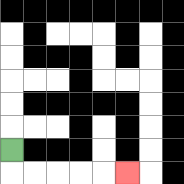{'start': '[0, 6]', 'end': '[5, 7]', 'path_directions': 'D,R,R,R,R,R', 'path_coordinates': '[[0, 6], [0, 7], [1, 7], [2, 7], [3, 7], [4, 7], [5, 7]]'}